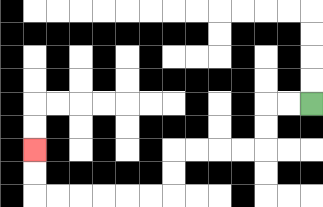{'start': '[13, 4]', 'end': '[1, 6]', 'path_directions': 'L,L,D,D,L,L,L,L,D,D,L,L,L,L,L,L,U,U', 'path_coordinates': '[[13, 4], [12, 4], [11, 4], [11, 5], [11, 6], [10, 6], [9, 6], [8, 6], [7, 6], [7, 7], [7, 8], [6, 8], [5, 8], [4, 8], [3, 8], [2, 8], [1, 8], [1, 7], [1, 6]]'}